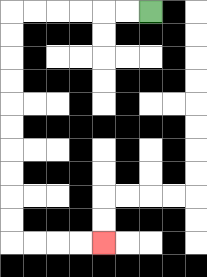{'start': '[6, 0]', 'end': '[4, 10]', 'path_directions': 'L,L,L,L,L,L,D,D,D,D,D,D,D,D,D,D,R,R,R,R', 'path_coordinates': '[[6, 0], [5, 0], [4, 0], [3, 0], [2, 0], [1, 0], [0, 0], [0, 1], [0, 2], [0, 3], [0, 4], [0, 5], [0, 6], [0, 7], [0, 8], [0, 9], [0, 10], [1, 10], [2, 10], [3, 10], [4, 10]]'}